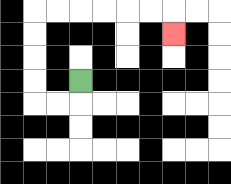{'start': '[3, 3]', 'end': '[7, 1]', 'path_directions': 'D,L,L,U,U,U,U,R,R,R,R,R,R,D', 'path_coordinates': '[[3, 3], [3, 4], [2, 4], [1, 4], [1, 3], [1, 2], [1, 1], [1, 0], [2, 0], [3, 0], [4, 0], [5, 0], [6, 0], [7, 0], [7, 1]]'}